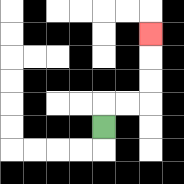{'start': '[4, 5]', 'end': '[6, 1]', 'path_directions': 'U,R,R,U,U,U', 'path_coordinates': '[[4, 5], [4, 4], [5, 4], [6, 4], [6, 3], [6, 2], [6, 1]]'}